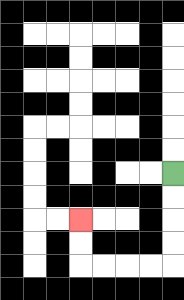{'start': '[7, 7]', 'end': '[3, 9]', 'path_directions': 'D,D,D,D,L,L,L,L,U,U', 'path_coordinates': '[[7, 7], [7, 8], [7, 9], [7, 10], [7, 11], [6, 11], [5, 11], [4, 11], [3, 11], [3, 10], [3, 9]]'}